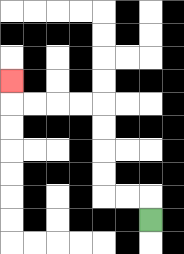{'start': '[6, 9]', 'end': '[0, 3]', 'path_directions': 'U,L,L,U,U,U,U,L,L,L,L,U', 'path_coordinates': '[[6, 9], [6, 8], [5, 8], [4, 8], [4, 7], [4, 6], [4, 5], [4, 4], [3, 4], [2, 4], [1, 4], [0, 4], [0, 3]]'}